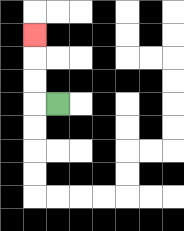{'start': '[2, 4]', 'end': '[1, 1]', 'path_directions': 'L,U,U,U', 'path_coordinates': '[[2, 4], [1, 4], [1, 3], [1, 2], [1, 1]]'}